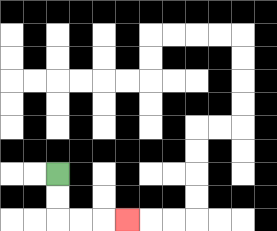{'start': '[2, 7]', 'end': '[5, 9]', 'path_directions': 'D,D,R,R,R', 'path_coordinates': '[[2, 7], [2, 8], [2, 9], [3, 9], [4, 9], [5, 9]]'}